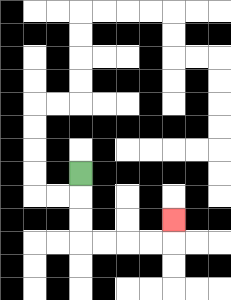{'start': '[3, 7]', 'end': '[7, 9]', 'path_directions': 'D,D,D,R,R,R,R,U', 'path_coordinates': '[[3, 7], [3, 8], [3, 9], [3, 10], [4, 10], [5, 10], [6, 10], [7, 10], [7, 9]]'}